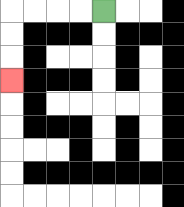{'start': '[4, 0]', 'end': '[0, 3]', 'path_directions': 'L,L,L,L,D,D,D', 'path_coordinates': '[[4, 0], [3, 0], [2, 0], [1, 0], [0, 0], [0, 1], [0, 2], [0, 3]]'}